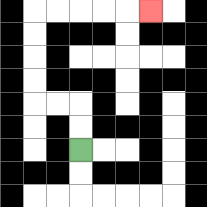{'start': '[3, 6]', 'end': '[6, 0]', 'path_directions': 'U,U,L,L,U,U,U,U,R,R,R,R,R', 'path_coordinates': '[[3, 6], [3, 5], [3, 4], [2, 4], [1, 4], [1, 3], [1, 2], [1, 1], [1, 0], [2, 0], [3, 0], [4, 0], [5, 0], [6, 0]]'}